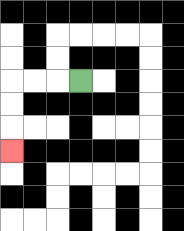{'start': '[3, 3]', 'end': '[0, 6]', 'path_directions': 'L,L,L,D,D,D', 'path_coordinates': '[[3, 3], [2, 3], [1, 3], [0, 3], [0, 4], [0, 5], [0, 6]]'}